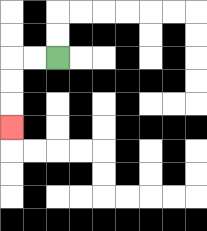{'start': '[2, 2]', 'end': '[0, 5]', 'path_directions': 'L,L,D,D,D', 'path_coordinates': '[[2, 2], [1, 2], [0, 2], [0, 3], [0, 4], [0, 5]]'}